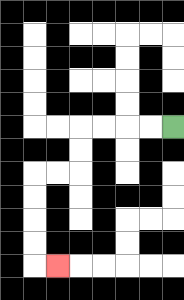{'start': '[7, 5]', 'end': '[2, 11]', 'path_directions': 'L,L,L,L,D,D,L,L,D,D,D,D,R', 'path_coordinates': '[[7, 5], [6, 5], [5, 5], [4, 5], [3, 5], [3, 6], [3, 7], [2, 7], [1, 7], [1, 8], [1, 9], [1, 10], [1, 11], [2, 11]]'}